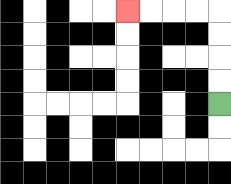{'start': '[9, 4]', 'end': '[5, 0]', 'path_directions': 'U,U,U,U,L,L,L,L', 'path_coordinates': '[[9, 4], [9, 3], [9, 2], [9, 1], [9, 0], [8, 0], [7, 0], [6, 0], [5, 0]]'}